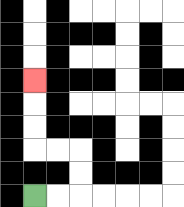{'start': '[1, 8]', 'end': '[1, 3]', 'path_directions': 'R,R,U,U,L,L,U,U,U', 'path_coordinates': '[[1, 8], [2, 8], [3, 8], [3, 7], [3, 6], [2, 6], [1, 6], [1, 5], [1, 4], [1, 3]]'}